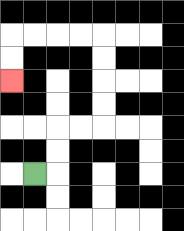{'start': '[1, 7]', 'end': '[0, 3]', 'path_directions': 'R,U,U,R,R,U,U,U,U,L,L,L,L,D,D', 'path_coordinates': '[[1, 7], [2, 7], [2, 6], [2, 5], [3, 5], [4, 5], [4, 4], [4, 3], [4, 2], [4, 1], [3, 1], [2, 1], [1, 1], [0, 1], [0, 2], [0, 3]]'}